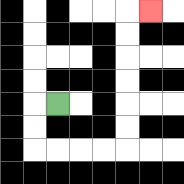{'start': '[2, 4]', 'end': '[6, 0]', 'path_directions': 'L,D,D,R,R,R,R,U,U,U,U,U,U,R', 'path_coordinates': '[[2, 4], [1, 4], [1, 5], [1, 6], [2, 6], [3, 6], [4, 6], [5, 6], [5, 5], [5, 4], [5, 3], [5, 2], [5, 1], [5, 0], [6, 0]]'}